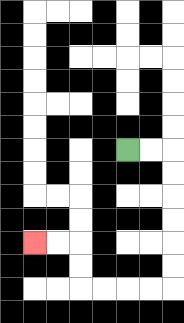{'start': '[5, 6]', 'end': '[1, 10]', 'path_directions': 'R,R,D,D,D,D,D,D,L,L,L,L,U,U,L,L', 'path_coordinates': '[[5, 6], [6, 6], [7, 6], [7, 7], [7, 8], [7, 9], [7, 10], [7, 11], [7, 12], [6, 12], [5, 12], [4, 12], [3, 12], [3, 11], [3, 10], [2, 10], [1, 10]]'}